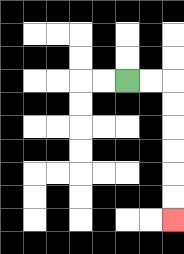{'start': '[5, 3]', 'end': '[7, 9]', 'path_directions': 'R,R,D,D,D,D,D,D', 'path_coordinates': '[[5, 3], [6, 3], [7, 3], [7, 4], [7, 5], [7, 6], [7, 7], [7, 8], [7, 9]]'}